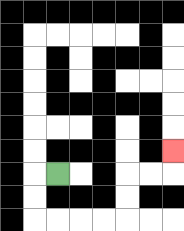{'start': '[2, 7]', 'end': '[7, 6]', 'path_directions': 'L,D,D,R,R,R,R,U,U,R,R,U', 'path_coordinates': '[[2, 7], [1, 7], [1, 8], [1, 9], [2, 9], [3, 9], [4, 9], [5, 9], [5, 8], [5, 7], [6, 7], [7, 7], [7, 6]]'}